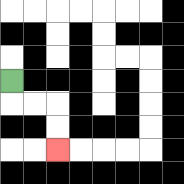{'start': '[0, 3]', 'end': '[2, 6]', 'path_directions': 'D,R,R,D,D', 'path_coordinates': '[[0, 3], [0, 4], [1, 4], [2, 4], [2, 5], [2, 6]]'}